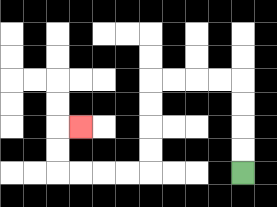{'start': '[10, 7]', 'end': '[3, 5]', 'path_directions': 'U,U,U,U,L,L,L,L,D,D,D,D,L,L,L,L,U,U,R', 'path_coordinates': '[[10, 7], [10, 6], [10, 5], [10, 4], [10, 3], [9, 3], [8, 3], [7, 3], [6, 3], [6, 4], [6, 5], [6, 6], [6, 7], [5, 7], [4, 7], [3, 7], [2, 7], [2, 6], [2, 5], [3, 5]]'}